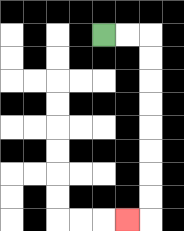{'start': '[4, 1]', 'end': '[5, 9]', 'path_directions': 'R,R,D,D,D,D,D,D,D,D,L', 'path_coordinates': '[[4, 1], [5, 1], [6, 1], [6, 2], [6, 3], [6, 4], [6, 5], [6, 6], [6, 7], [6, 8], [6, 9], [5, 9]]'}